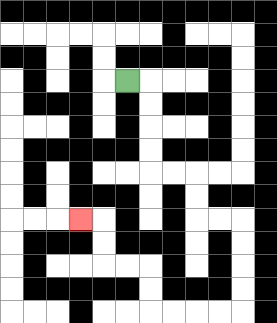{'start': '[5, 3]', 'end': '[3, 9]', 'path_directions': 'R,D,D,D,D,R,R,D,D,R,R,D,D,D,D,L,L,L,L,U,U,L,L,U,U,L', 'path_coordinates': '[[5, 3], [6, 3], [6, 4], [6, 5], [6, 6], [6, 7], [7, 7], [8, 7], [8, 8], [8, 9], [9, 9], [10, 9], [10, 10], [10, 11], [10, 12], [10, 13], [9, 13], [8, 13], [7, 13], [6, 13], [6, 12], [6, 11], [5, 11], [4, 11], [4, 10], [4, 9], [3, 9]]'}